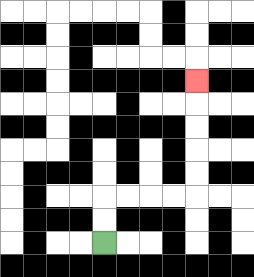{'start': '[4, 10]', 'end': '[8, 3]', 'path_directions': 'U,U,R,R,R,R,U,U,U,U,U', 'path_coordinates': '[[4, 10], [4, 9], [4, 8], [5, 8], [6, 8], [7, 8], [8, 8], [8, 7], [8, 6], [8, 5], [8, 4], [8, 3]]'}